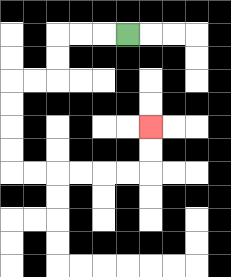{'start': '[5, 1]', 'end': '[6, 5]', 'path_directions': 'L,L,L,D,D,L,L,D,D,D,D,R,R,R,R,R,R,U,U', 'path_coordinates': '[[5, 1], [4, 1], [3, 1], [2, 1], [2, 2], [2, 3], [1, 3], [0, 3], [0, 4], [0, 5], [0, 6], [0, 7], [1, 7], [2, 7], [3, 7], [4, 7], [5, 7], [6, 7], [6, 6], [6, 5]]'}